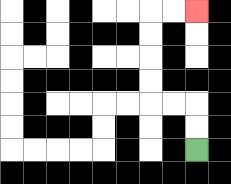{'start': '[8, 6]', 'end': '[8, 0]', 'path_directions': 'U,U,L,L,U,U,U,U,R,R', 'path_coordinates': '[[8, 6], [8, 5], [8, 4], [7, 4], [6, 4], [6, 3], [6, 2], [6, 1], [6, 0], [7, 0], [8, 0]]'}